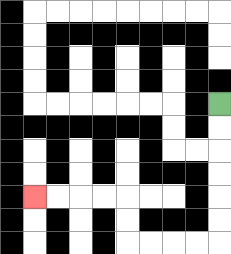{'start': '[9, 4]', 'end': '[1, 8]', 'path_directions': 'D,D,D,D,D,D,L,L,L,L,U,U,L,L,L,L', 'path_coordinates': '[[9, 4], [9, 5], [9, 6], [9, 7], [9, 8], [9, 9], [9, 10], [8, 10], [7, 10], [6, 10], [5, 10], [5, 9], [5, 8], [4, 8], [3, 8], [2, 8], [1, 8]]'}